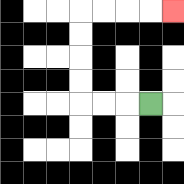{'start': '[6, 4]', 'end': '[7, 0]', 'path_directions': 'L,L,L,U,U,U,U,R,R,R,R', 'path_coordinates': '[[6, 4], [5, 4], [4, 4], [3, 4], [3, 3], [3, 2], [3, 1], [3, 0], [4, 0], [5, 0], [6, 0], [7, 0]]'}